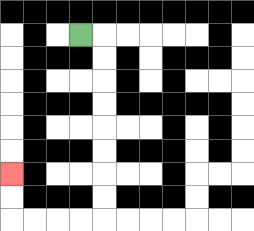{'start': '[3, 1]', 'end': '[0, 7]', 'path_directions': 'R,D,D,D,D,D,D,D,D,L,L,L,L,U,U', 'path_coordinates': '[[3, 1], [4, 1], [4, 2], [4, 3], [4, 4], [4, 5], [4, 6], [4, 7], [4, 8], [4, 9], [3, 9], [2, 9], [1, 9], [0, 9], [0, 8], [0, 7]]'}